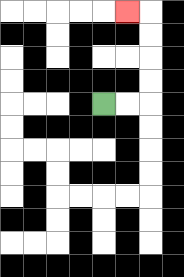{'start': '[4, 4]', 'end': '[5, 0]', 'path_directions': 'R,R,U,U,U,U,L', 'path_coordinates': '[[4, 4], [5, 4], [6, 4], [6, 3], [6, 2], [6, 1], [6, 0], [5, 0]]'}